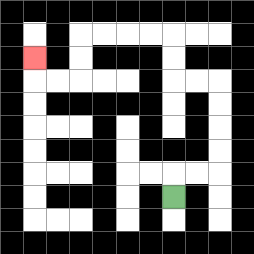{'start': '[7, 8]', 'end': '[1, 2]', 'path_directions': 'U,R,R,U,U,U,U,L,L,U,U,L,L,L,L,D,D,L,L,U', 'path_coordinates': '[[7, 8], [7, 7], [8, 7], [9, 7], [9, 6], [9, 5], [9, 4], [9, 3], [8, 3], [7, 3], [7, 2], [7, 1], [6, 1], [5, 1], [4, 1], [3, 1], [3, 2], [3, 3], [2, 3], [1, 3], [1, 2]]'}